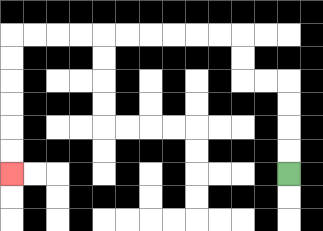{'start': '[12, 7]', 'end': '[0, 7]', 'path_directions': 'U,U,U,U,L,L,U,U,L,L,L,L,L,L,L,L,L,L,D,D,D,D,D,D', 'path_coordinates': '[[12, 7], [12, 6], [12, 5], [12, 4], [12, 3], [11, 3], [10, 3], [10, 2], [10, 1], [9, 1], [8, 1], [7, 1], [6, 1], [5, 1], [4, 1], [3, 1], [2, 1], [1, 1], [0, 1], [0, 2], [0, 3], [0, 4], [0, 5], [0, 6], [0, 7]]'}